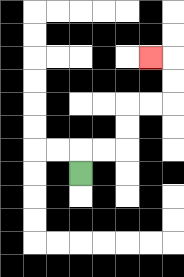{'start': '[3, 7]', 'end': '[6, 2]', 'path_directions': 'U,R,R,U,U,R,R,U,U,L', 'path_coordinates': '[[3, 7], [3, 6], [4, 6], [5, 6], [5, 5], [5, 4], [6, 4], [7, 4], [7, 3], [7, 2], [6, 2]]'}